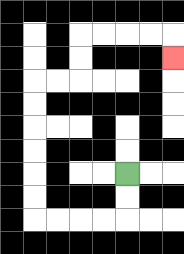{'start': '[5, 7]', 'end': '[7, 2]', 'path_directions': 'D,D,L,L,L,L,U,U,U,U,U,U,R,R,U,U,R,R,R,R,D', 'path_coordinates': '[[5, 7], [5, 8], [5, 9], [4, 9], [3, 9], [2, 9], [1, 9], [1, 8], [1, 7], [1, 6], [1, 5], [1, 4], [1, 3], [2, 3], [3, 3], [3, 2], [3, 1], [4, 1], [5, 1], [6, 1], [7, 1], [7, 2]]'}